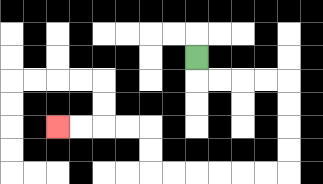{'start': '[8, 2]', 'end': '[2, 5]', 'path_directions': 'D,R,R,R,R,D,D,D,D,L,L,L,L,L,L,U,U,L,L,L,L', 'path_coordinates': '[[8, 2], [8, 3], [9, 3], [10, 3], [11, 3], [12, 3], [12, 4], [12, 5], [12, 6], [12, 7], [11, 7], [10, 7], [9, 7], [8, 7], [7, 7], [6, 7], [6, 6], [6, 5], [5, 5], [4, 5], [3, 5], [2, 5]]'}